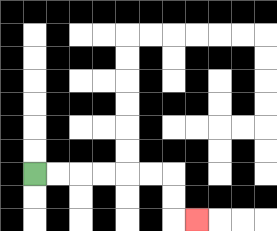{'start': '[1, 7]', 'end': '[8, 9]', 'path_directions': 'R,R,R,R,R,R,D,D,R', 'path_coordinates': '[[1, 7], [2, 7], [3, 7], [4, 7], [5, 7], [6, 7], [7, 7], [7, 8], [7, 9], [8, 9]]'}